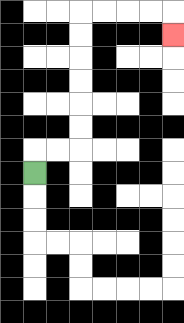{'start': '[1, 7]', 'end': '[7, 1]', 'path_directions': 'U,R,R,U,U,U,U,U,U,R,R,R,R,D', 'path_coordinates': '[[1, 7], [1, 6], [2, 6], [3, 6], [3, 5], [3, 4], [3, 3], [3, 2], [3, 1], [3, 0], [4, 0], [5, 0], [6, 0], [7, 0], [7, 1]]'}